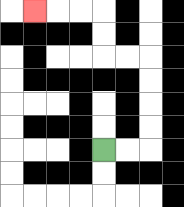{'start': '[4, 6]', 'end': '[1, 0]', 'path_directions': 'R,R,U,U,U,U,L,L,U,U,L,L,L', 'path_coordinates': '[[4, 6], [5, 6], [6, 6], [6, 5], [6, 4], [6, 3], [6, 2], [5, 2], [4, 2], [4, 1], [4, 0], [3, 0], [2, 0], [1, 0]]'}